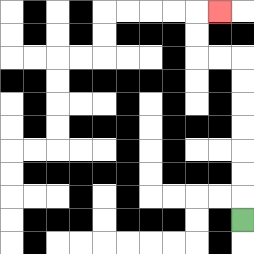{'start': '[10, 9]', 'end': '[9, 0]', 'path_directions': 'U,U,U,U,U,U,U,L,L,U,U,R', 'path_coordinates': '[[10, 9], [10, 8], [10, 7], [10, 6], [10, 5], [10, 4], [10, 3], [10, 2], [9, 2], [8, 2], [8, 1], [8, 0], [9, 0]]'}